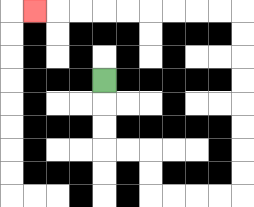{'start': '[4, 3]', 'end': '[1, 0]', 'path_directions': 'D,D,D,R,R,D,D,R,R,R,R,U,U,U,U,U,U,U,U,L,L,L,L,L,L,L,L,L', 'path_coordinates': '[[4, 3], [4, 4], [4, 5], [4, 6], [5, 6], [6, 6], [6, 7], [6, 8], [7, 8], [8, 8], [9, 8], [10, 8], [10, 7], [10, 6], [10, 5], [10, 4], [10, 3], [10, 2], [10, 1], [10, 0], [9, 0], [8, 0], [7, 0], [6, 0], [5, 0], [4, 0], [3, 0], [2, 0], [1, 0]]'}